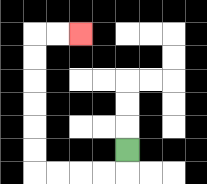{'start': '[5, 6]', 'end': '[3, 1]', 'path_directions': 'D,L,L,L,L,U,U,U,U,U,U,R,R', 'path_coordinates': '[[5, 6], [5, 7], [4, 7], [3, 7], [2, 7], [1, 7], [1, 6], [1, 5], [1, 4], [1, 3], [1, 2], [1, 1], [2, 1], [3, 1]]'}